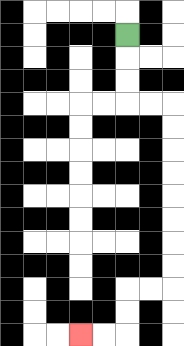{'start': '[5, 1]', 'end': '[3, 14]', 'path_directions': 'D,D,D,R,R,D,D,D,D,D,D,D,D,L,L,D,D,L,L', 'path_coordinates': '[[5, 1], [5, 2], [5, 3], [5, 4], [6, 4], [7, 4], [7, 5], [7, 6], [7, 7], [7, 8], [7, 9], [7, 10], [7, 11], [7, 12], [6, 12], [5, 12], [5, 13], [5, 14], [4, 14], [3, 14]]'}